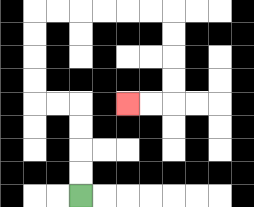{'start': '[3, 8]', 'end': '[5, 4]', 'path_directions': 'U,U,U,U,L,L,U,U,U,U,R,R,R,R,R,R,D,D,D,D,L,L', 'path_coordinates': '[[3, 8], [3, 7], [3, 6], [3, 5], [3, 4], [2, 4], [1, 4], [1, 3], [1, 2], [1, 1], [1, 0], [2, 0], [3, 0], [4, 0], [5, 0], [6, 0], [7, 0], [7, 1], [7, 2], [7, 3], [7, 4], [6, 4], [5, 4]]'}